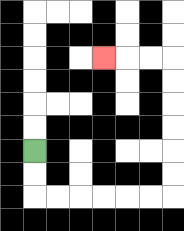{'start': '[1, 6]', 'end': '[4, 2]', 'path_directions': 'D,D,R,R,R,R,R,R,U,U,U,U,U,U,L,L,L', 'path_coordinates': '[[1, 6], [1, 7], [1, 8], [2, 8], [3, 8], [4, 8], [5, 8], [6, 8], [7, 8], [7, 7], [7, 6], [7, 5], [7, 4], [7, 3], [7, 2], [6, 2], [5, 2], [4, 2]]'}